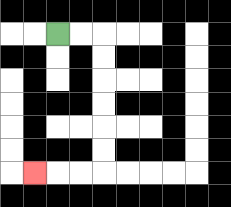{'start': '[2, 1]', 'end': '[1, 7]', 'path_directions': 'R,R,D,D,D,D,D,D,L,L,L', 'path_coordinates': '[[2, 1], [3, 1], [4, 1], [4, 2], [4, 3], [4, 4], [4, 5], [4, 6], [4, 7], [3, 7], [2, 7], [1, 7]]'}